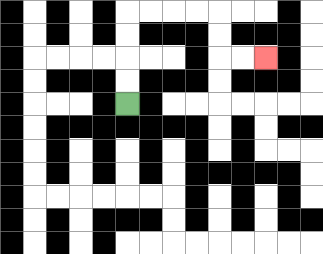{'start': '[5, 4]', 'end': '[11, 2]', 'path_directions': 'U,U,U,U,R,R,R,R,D,D,R,R', 'path_coordinates': '[[5, 4], [5, 3], [5, 2], [5, 1], [5, 0], [6, 0], [7, 0], [8, 0], [9, 0], [9, 1], [9, 2], [10, 2], [11, 2]]'}